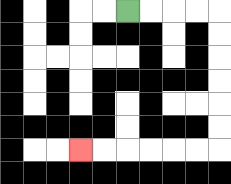{'start': '[5, 0]', 'end': '[3, 6]', 'path_directions': 'R,R,R,R,D,D,D,D,D,D,L,L,L,L,L,L', 'path_coordinates': '[[5, 0], [6, 0], [7, 0], [8, 0], [9, 0], [9, 1], [9, 2], [9, 3], [9, 4], [9, 5], [9, 6], [8, 6], [7, 6], [6, 6], [5, 6], [4, 6], [3, 6]]'}